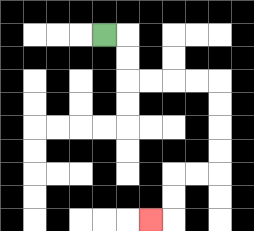{'start': '[4, 1]', 'end': '[6, 9]', 'path_directions': 'R,D,D,R,R,R,R,D,D,D,D,L,L,D,D,L', 'path_coordinates': '[[4, 1], [5, 1], [5, 2], [5, 3], [6, 3], [7, 3], [8, 3], [9, 3], [9, 4], [9, 5], [9, 6], [9, 7], [8, 7], [7, 7], [7, 8], [7, 9], [6, 9]]'}